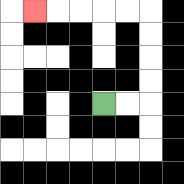{'start': '[4, 4]', 'end': '[1, 0]', 'path_directions': 'R,R,U,U,U,U,L,L,L,L,L', 'path_coordinates': '[[4, 4], [5, 4], [6, 4], [6, 3], [6, 2], [6, 1], [6, 0], [5, 0], [4, 0], [3, 0], [2, 0], [1, 0]]'}